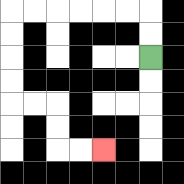{'start': '[6, 2]', 'end': '[4, 6]', 'path_directions': 'U,U,L,L,L,L,L,L,D,D,D,D,R,R,D,D,R,R', 'path_coordinates': '[[6, 2], [6, 1], [6, 0], [5, 0], [4, 0], [3, 0], [2, 0], [1, 0], [0, 0], [0, 1], [0, 2], [0, 3], [0, 4], [1, 4], [2, 4], [2, 5], [2, 6], [3, 6], [4, 6]]'}